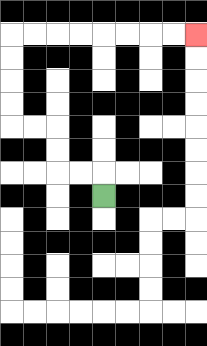{'start': '[4, 8]', 'end': '[8, 1]', 'path_directions': 'U,L,L,U,U,L,L,U,U,U,U,R,R,R,R,R,R,R,R', 'path_coordinates': '[[4, 8], [4, 7], [3, 7], [2, 7], [2, 6], [2, 5], [1, 5], [0, 5], [0, 4], [0, 3], [0, 2], [0, 1], [1, 1], [2, 1], [3, 1], [4, 1], [5, 1], [6, 1], [7, 1], [8, 1]]'}